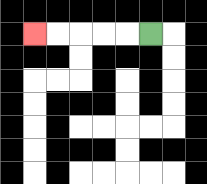{'start': '[6, 1]', 'end': '[1, 1]', 'path_directions': 'L,L,L,L,L', 'path_coordinates': '[[6, 1], [5, 1], [4, 1], [3, 1], [2, 1], [1, 1]]'}